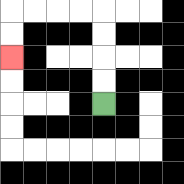{'start': '[4, 4]', 'end': '[0, 2]', 'path_directions': 'U,U,U,U,L,L,L,L,D,D', 'path_coordinates': '[[4, 4], [4, 3], [4, 2], [4, 1], [4, 0], [3, 0], [2, 0], [1, 0], [0, 0], [0, 1], [0, 2]]'}